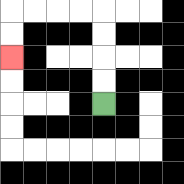{'start': '[4, 4]', 'end': '[0, 2]', 'path_directions': 'U,U,U,U,L,L,L,L,D,D', 'path_coordinates': '[[4, 4], [4, 3], [4, 2], [4, 1], [4, 0], [3, 0], [2, 0], [1, 0], [0, 0], [0, 1], [0, 2]]'}